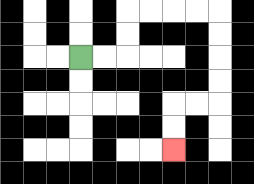{'start': '[3, 2]', 'end': '[7, 6]', 'path_directions': 'R,R,U,U,R,R,R,R,D,D,D,D,L,L,D,D', 'path_coordinates': '[[3, 2], [4, 2], [5, 2], [5, 1], [5, 0], [6, 0], [7, 0], [8, 0], [9, 0], [9, 1], [9, 2], [9, 3], [9, 4], [8, 4], [7, 4], [7, 5], [7, 6]]'}